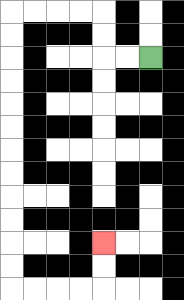{'start': '[6, 2]', 'end': '[4, 10]', 'path_directions': 'L,L,U,U,L,L,L,L,D,D,D,D,D,D,D,D,D,D,D,D,R,R,R,R,U,U', 'path_coordinates': '[[6, 2], [5, 2], [4, 2], [4, 1], [4, 0], [3, 0], [2, 0], [1, 0], [0, 0], [0, 1], [0, 2], [0, 3], [0, 4], [0, 5], [0, 6], [0, 7], [0, 8], [0, 9], [0, 10], [0, 11], [0, 12], [1, 12], [2, 12], [3, 12], [4, 12], [4, 11], [4, 10]]'}